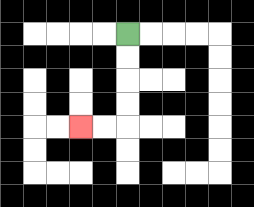{'start': '[5, 1]', 'end': '[3, 5]', 'path_directions': 'D,D,D,D,L,L', 'path_coordinates': '[[5, 1], [5, 2], [5, 3], [5, 4], [5, 5], [4, 5], [3, 5]]'}